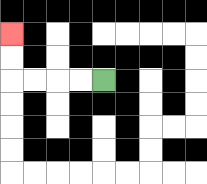{'start': '[4, 3]', 'end': '[0, 1]', 'path_directions': 'L,L,L,L,U,U', 'path_coordinates': '[[4, 3], [3, 3], [2, 3], [1, 3], [0, 3], [0, 2], [0, 1]]'}